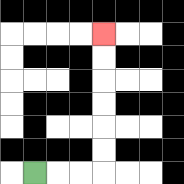{'start': '[1, 7]', 'end': '[4, 1]', 'path_directions': 'R,R,R,U,U,U,U,U,U', 'path_coordinates': '[[1, 7], [2, 7], [3, 7], [4, 7], [4, 6], [4, 5], [4, 4], [4, 3], [4, 2], [4, 1]]'}